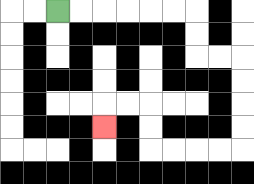{'start': '[2, 0]', 'end': '[4, 5]', 'path_directions': 'R,R,R,R,R,R,D,D,R,R,D,D,D,D,L,L,L,L,U,U,L,L,D', 'path_coordinates': '[[2, 0], [3, 0], [4, 0], [5, 0], [6, 0], [7, 0], [8, 0], [8, 1], [8, 2], [9, 2], [10, 2], [10, 3], [10, 4], [10, 5], [10, 6], [9, 6], [8, 6], [7, 6], [6, 6], [6, 5], [6, 4], [5, 4], [4, 4], [4, 5]]'}